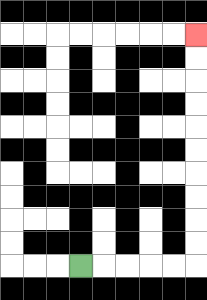{'start': '[3, 11]', 'end': '[8, 1]', 'path_directions': 'R,R,R,R,R,U,U,U,U,U,U,U,U,U,U', 'path_coordinates': '[[3, 11], [4, 11], [5, 11], [6, 11], [7, 11], [8, 11], [8, 10], [8, 9], [8, 8], [8, 7], [8, 6], [8, 5], [8, 4], [8, 3], [8, 2], [8, 1]]'}